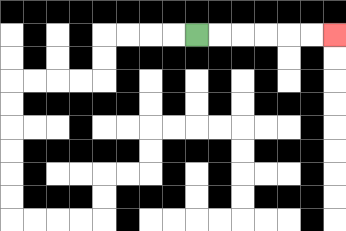{'start': '[8, 1]', 'end': '[14, 1]', 'path_directions': 'R,R,R,R,R,R', 'path_coordinates': '[[8, 1], [9, 1], [10, 1], [11, 1], [12, 1], [13, 1], [14, 1]]'}